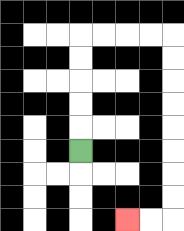{'start': '[3, 6]', 'end': '[5, 9]', 'path_directions': 'U,U,U,U,U,R,R,R,R,D,D,D,D,D,D,D,D,L,L', 'path_coordinates': '[[3, 6], [3, 5], [3, 4], [3, 3], [3, 2], [3, 1], [4, 1], [5, 1], [6, 1], [7, 1], [7, 2], [7, 3], [7, 4], [7, 5], [7, 6], [7, 7], [7, 8], [7, 9], [6, 9], [5, 9]]'}